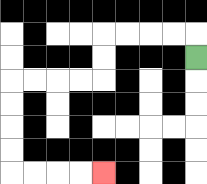{'start': '[8, 2]', 'end': '[4, 7]', 'path_directions': 'U,L,L,L,L,D,D,L,L,L,L,D,D,D,D,R,R,R,R', 'path_coordinates': '[[8, 2], [8, 1], [7, 1], [6, 1], [5, 1], [4, 1], [4, 2], [4, 3], [3, 3], [2, 3], [1, 3], [0, 3], [0, 4], [0, 5], [0, 6], [0, 7], [1, 7], [2, 7], [3, 7], [4, 7]]'}